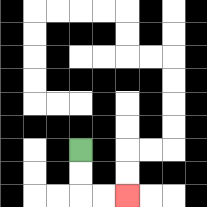{'start': '[3, 6]', 'end': '[5, 8]', 'path_directions': 'D,D,R,R', 'path_coordinates': '[[3, 6], [3, 7], [3, 8], [4, 8], [5, 8]]'}